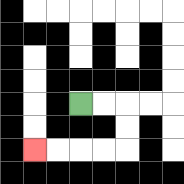{'start': '[3, 4]', 'end': '[1, 6]', 'path_directions': 'R,R,D,D,L,L,L,L', 'path_coordinates': '[[3, 4], [4, 4], [5, 4], [5, 5], [5, 6], [4, 6], [3, 6], [2, 6], [1, 6]]'}